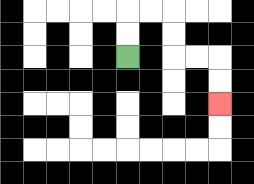{'start': '[5, 2]', 'end': '[9, 4]', 'path_directions': 'U,U,R,R,D,D,R,R,D,D', 'path_coordinates': '[[5, 2], [5, 1], [5, 0], [6, 0], [7, 0], [7, 1], [7, 2], [8, 2], [9, 2], [9, 3], [9, 4]]'}